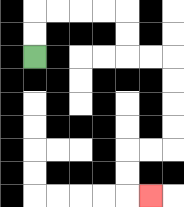{'start': '[1, 2]', 'end': '[6, 8]', 'path_directions': 'U,U,R,R,R,R,D,D,R,R,D,D,D,D,L,L,D,D,R', 'path_coordinates': '[[1, 2], [1, 1], [1, 0], [2, 0], [3, 0], [4, 0], [5, 0], [5, 1], [5, 2], [6, 2], [7, 2], [7, 3], [7, 4], [7, 5], [7, 6], [6, 6], [5, 6], [5, 7], [5, 8], [6, 8]]'}